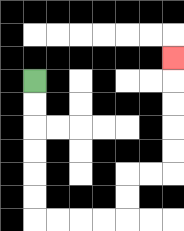{'start': '[1, 3]', 'end': '[7, 2]', 'path_directions': 'D,D,D,D,D,D,R,R,R,R,U,U,R,R,U,U,U,U,U', 'path_coordinates': '[[1, 3], [1, 4], [1, 5], [1, 6], [1, 7], [1, 8], [1, 9], [2, 9], [3, 9], [4, 9], [5, 9], [5, 8], [5, 7], [6, 7], [7, 7], [7, 6], [7, 5], [7, 4], [7, 3], [7, 2]]'}